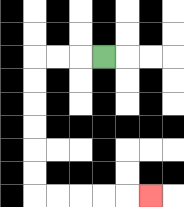{'start': '[4, 2]', 'end': '[6, 8]', 'path_directions': 'L,L,L,D,D,D,D,D,D,R,R,R,R,R', 'path_coordinates': '[[4, 2], [3, 2], [2, 2], [1, 2], [1, 3], [1, 4], [1, 5], [1, 6], [1, 7], [1, 8], [2, 8], [3, 8], [4, 8], [5, 8], [6, 8]]'}